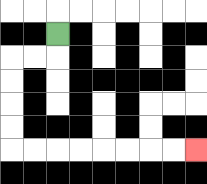{'start': '[2, 1]', 'end': '[8, 6]', 'path_directions': 'D,L,L,D,D,D,D,R,R,R,R,R,R,R,R', 'path_coordinates': '[[2, 1], [2, 2], [1, 2], [0, 2], [0, 3], [0, 4], [0, 5], [0, 6], [1, 6], [2, 6], [3, 6], [4, 6], [5, 6], [6, 6], [7, 6], [8, 6]]'}